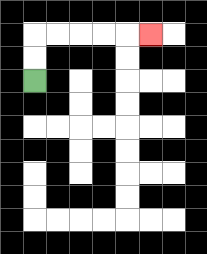{'start': '[1, 3]', 'end': '[6, 1]', 'path_directions': 'U,U,R,R,R,R,R', 'path_coordinates': '[[1, 3], [1, 2], [1, 1], [2, 1], [3, 1], [4, 1], [5, 1], [6, 1]]'}